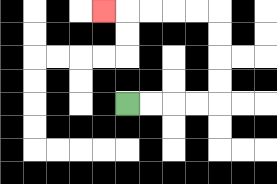{'start': '[5, 4]', 'end': '[4, 0]', 'path_directions': 'R,R,R,R,U,U,U,U,L,L,L,L,L', 'path_coordinates': '[[5, 4], [6, 4], [7, 4], [8, 4], [9, 4], [9, 3], [9, 2], [9, 1], [9, 0], [8, 0], [7, 0], [6, 0], [5, 0], [4, 0]]'}